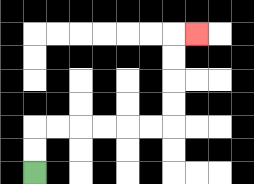{'start': '[1, 7]', 'end': '[8, 1]', 'path_directions': 'U,U,R,R,R,R,R,R,U,U,U,U,R', 'path_coordinates': '[[1, 7], [1, 6], [1, 5], [2, 5], [3, 5], [4, 5], [5, 5], [6, 5], [7, 5], [7, 4], [7, 3], [7, 2], [7, 1], [8, 1]]'}